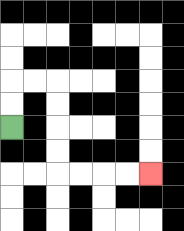{'start': '[0, 5]', 'end': '[6, 7]', 'path_directions': 'U,U,R,R,D,D,D,D,R,R,R,R', 'path_coordinates': '[[0, 5], [0, 4], [0, 3], [1, 3], [2, 3], [2, 4], [2, 5], [2, 6], [2, 7], [3, 7], [4, 7], [5, 7], [6, 7]]'}